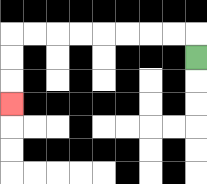{'start': '[8, 2]', 'end': '[0, 4]', 'path_directions': 'U,L,L,L,L,L,L,L,L,D,D,D', 'path_coordinates': '[[8, 2], [8, 1], [7, 1], [6, 1], [5, 1], [4, 1], [3, 1], [2, 1], [1, 1], [0, 1], [0, 2], [0, 3], [0, 4]]'}